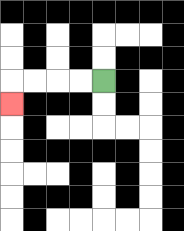{'start': '[4, 3]', 'end': '[0, 4]', 'path_directions': 'L,L,L,L,D', 'path_coordinates': '[[4, 3], [3, 3], [2, 3], [1, 3], [0, 3], [0, 4]]'}